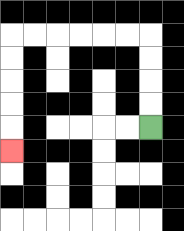{'start': '[6, 5]', 'end': '[0, 6]', 'path_directions': 'U,U,U,U,L,L,L,L,L,L,D,D,D,D,D', 'path_coordinates': '[[6, 5], [6, 4], [6, 3], [6, 2], [6, 1], [5, 1], [4, 1], [3, 1], [2, 1], [1, 1], [0, 1], [0, 2], [0, 3], [0, 4], [0, 5], [0, 6]]'}